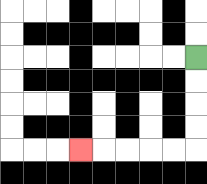{'start': '[8, 2]', 'end': '[3, 6]', 'path_directions': 'D,D,D,D,L,L,L,L,L', 'path_coordinates': '[[8, 2], [8, 3], [8, 4], [8, 5], [8, 6], [7, 6], [6, 6], [5, 6], [4, 6], [3, 6]]'}